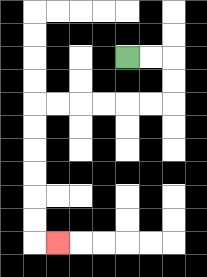{'start': '[5, 2]', 'end': '[2, 10]', 'path_directions': 'R,R,D,D,L,L,L,L,L,L,D,D,D,D,D,D,R', 'path_coordinates': '[[5, 2], [6, 2], [7, 2], [7, 3], [7, 4], [6, 4], [5, 4], [4, 4], [3, 4], [2, 4], [1, 4], [1, 5], [1, 6], [1, 7], [1, 8], [1, 9], [1, 10], [2, 10]]'}